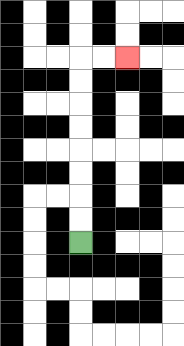{'start': '[3, 10]', 'end': '[5, 2]', 'path_directions': 'U,U,U,U,U,U,U,U,R,R', 'path_coordinates': '[[3, 10], [3, 9], [3, 8], [3, 7], [3, 6], [3, 5], [3, 4], [3, 3], [3, 2], [4, 2], [5, 2]]'}